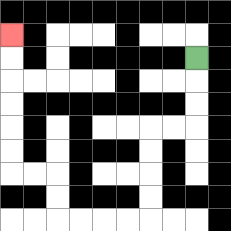{'start': '[8, 2]', 'end': '[0, 1]', 'path_directions': 'D,D,D,L,L,D,D,D,D,L,L,L,L,U,U,L,L,U,U,U,U,U,U', 'path_coordinates': '[[8, 2], [8, 3], [8, 4], [8, 5], [7, 5], [6, 5], [6, 6], [6, 7], [6, 8], [6, 9], [5, 9], [4, 9], [3, 9], [2, 9], [2, 8], [2, 7], [1, 7], [0, 7], [0, 6], [0, 5], [0, 4], [0, 3], [0, 2], [0, 1]]'}